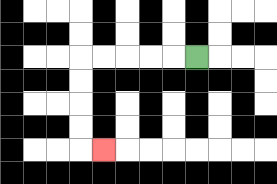{'start': '[8, 2]', 'end': '[4, 6]', 'path_directions': 'L,L,L,L,L,D,D,D,D,R', 'path_coordinates': '[[8, 2], [7, 2], [6, 2], [5, 2], [4, 2], [3, 2], [3, 3], [3, 4], [3, 5], [3, 6], [4, 6]]'}